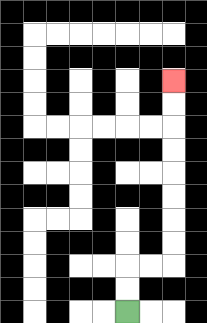{'start': '[5, 13]', 'end': '[7, 3]', 'path_directions': 'U,U,R,R,U,U,U,U,U,U,U,U', 'path_coordinates': '[[5, 13], [5, 12], [5, 11], [6, 11], [7, 11], [7, 10], [7, 9], [7, 8], [7, 7], [7, 6], [7, 5], [7, 4], [7, 3]]'}